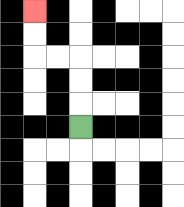{'start': '[3, 5]', 'end': '[1, 0]', 'path_directions': 'U,U,U,L,L,U,U', 'path_coordinates': '[[3, 5], [3, 4], [3, 3], [3, 2], [2, 2], [1, 2], [1, 1], [1, 0]]'}